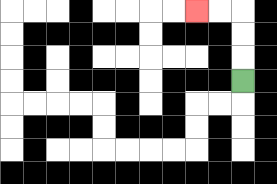{'start': '[10, 3]', 'end': '[8, 0]', 'path_directions': 'U,U,U,L,L', 'path_coordinates': '[[10, 3], [10, 2], [10, 1], [10, 0], [9, 0], [8, 0]]'}